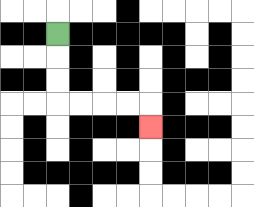{'start': '[2, 1]', 'end': '[6, 5]', 'path_directions': 'D,D,D,R,R,R,R,D', 'path_coordinates': '[[2, 1], [2, 2], [2, 3], [2, 4], [3, 4], [4, 4], [5, 4], [6, 4], [6, 5]]'}